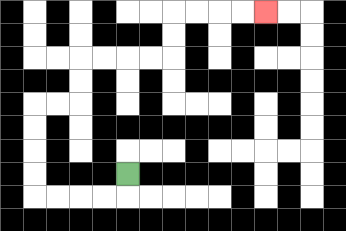{'start': '[5, 7]', 'end': '[11, 0]', 'path_directions': 'D,L,L,L,L,U,U,U,U,R,R,U,U,R,R,R,R,U,U,R,R,R,R', 'path_coordinates': '[[5, 7], [5, 8], [4, 8], [3, 8], [2, 8], [1, 8], [1, 7], [1, 6], [1, 5], [1, 4], [2, 4], [3, 4], [3, 3], [3, 2], [4, 2], [5, 2], [6, 2], [7, 2], [7, 1], [7, 0], [8, 0], [9, 0], [10, 0], [11, 0]]'}